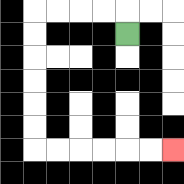{'start': '[5, 1]', 'end': '[7, 6]', 'path_directions': 'U,L,L,L,L,D,D,D,D,D,D,R,R,R,R,R,R', 'path_coordinates': '[[5, 1], [5, 0], [4, 0], [3, 0], [2, 0], [1, 0], [1, 1], [1, 2], [1, 3], [1, 4], [1, 5], [1, 6], [2, 6], [3, 6], [4, 6], [5, 6], [6, 6], [7, 6]]'}